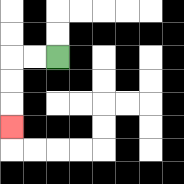{'start': '[2, 2]', 'end': '[0, 5]', 'path_directions': 'L,L,D,D,D', 'path_coordinates': '[[2, 2], [1, 2], [0, 2], [0, 3], [0, 4], [0, 5]]'}